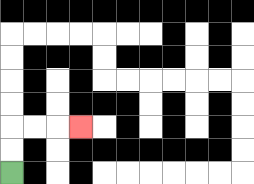{'start': '[0, 7]', 'end': '[3, 5]', 'path_directions': 'U,U,R,R,R', 'path_coordinates': '[[0, 7], [0, 6], [0, 5], [1, 5], [2, 5], [3, 5]]'}